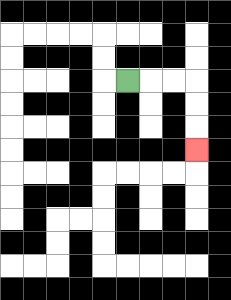{'start': '[5, 3]', 'end': '[8, 6]', 'path_directions': 'R,R,R,D,D,D', 'path_coordinates': '[[5, 3], [6, 3], [7, 3], [8, 3], [8, 4], [8, 5], [8, 6]]'}